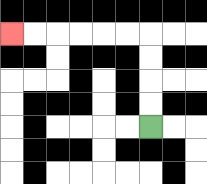{'start': '[6, 5]', 'end': '[0, 1]', 'path_directions': 'U,U,U,U,L,L,L,L,L,L', 'path_coordinates': '[[6, 5], [6, 4], [6, 3], [6, 2], [6, 1], [5, 1], [4, 1], [3, 1], [2, 1], [1, 1], [0, 1]]'}